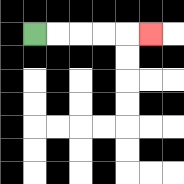{'start': '[1, 1]', 'end': '[6, 1]', 'path_directions': 'R,R,R,R,R', 'path_coordinates': '[[1, 1], [2, 1], [3, 1], [4, 1], [5, 1], [6, 1]]'}